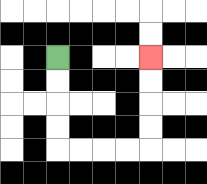{'start': '[2, 2]', 'end': '[6, 2]', 'path_directions': 'D,D,D,D,R,R,R,R,U,U,U,U', 'path_coordinates': '[[2, 2], [2, 3], [2, 4], [2, 5], [2, 6], [3, 6], [4, 6], [5, 6], [6, 6], [6, 5], [6, 4], [6, 3], [6, 2]]'}